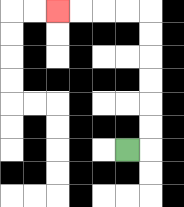{'start': '[5, 6]', 'end': '[2, 0]', 'path_directions': 'R,U,U,U,U,U,U,L,L,L,L', 'path_coordinates': '[[5, 6], [6, 6], [6, 5], [6, 4], [6, 3], [6, 2], [6, 1], [6, 0], [5, 0], [4, 0], [3, 0], [2, 0]]'}